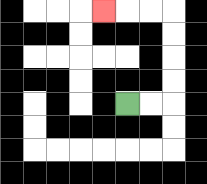{'start': '[5, 4]', 'end': '[4, 0]', 'path_directions': 'R,R,U,U,U,U,L,L,L', 'path_coordinates': '[[5, 4], [6, 4], [7, 4], [7, 3], [7, 2], [7, 1], [7, 0], [6, 0], [5, 0], [4, 0]]'}